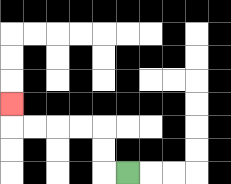{'start': '[5, 7]', 'end': '[0, 4]', 'path_directions': 'L,U,U,L,L,L,L,U', 'path_coordinates': '[[5, 7], [4, 7], [4, 6], [4, 5], [3, 5], [2, 5], [1, 5], [0, 5], [0, 4]]'}